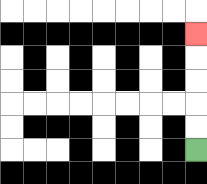{'start': '[8, 6]', 'end': '[8, 1]', 'path_directions': 'U,U,U,U,U', 'path_coordinates': '[[8, 6], [8, 5], [8, 4], [8, 3], [8, 2], [8, 1]]'}